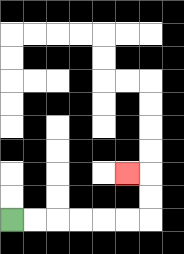{'start': '[0, 9]', 'end': '[5, 7]', 'path_directions': 'R,R,R,R,R,R,U,U,L', 'path_coordinates': '[[0, 9], [1, 9], [2, 9], [3, 9], [4, 9], [5, 9], [6, 9], [6, 8], [6, 7], [5, 7]]'}